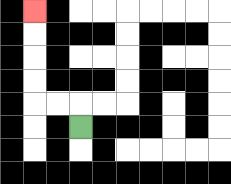{'start': '[3, 5]', 'end': '[1, 0]', 'path_directions': 'U,L,L,U,U,U,U', 'path_coordinates': '[[3, 5], [3, 4], [2, 4], [1, 4], [1, 3], [1, 2], [1, 1], [1, 0]]'}